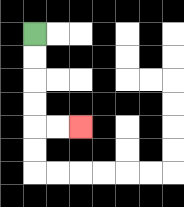{'start': '[1, 1]', 'end': '[3, 5]', 'path_directions': 'D,D,D,D,R,R', 'path_coordinates': '[[1, 1], [1, 2], [1, 3], [1, 4], [1, 5], [2, 5], [3, 5]]'}